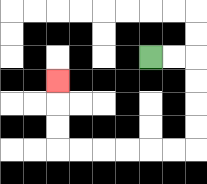{'start': '[6, 2]', 'end': '[2, 3]', 'path_directions': 'R,R,D,D,D,D,L,L,L,L,L,L,U,U,U', 'path_coordinates': '[[6, 2], [7, 2], [8, 2], [8, 3], [8, 4], [8, 5], [8, 6], [7, 6], [6, 6], [5, 6], [4, 6], [3, 6], [2, 6], [2, 5], [2, 4], [2, 3]]'}